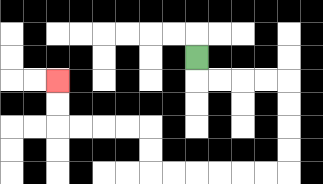{'start': '[8, 2]', 'end': '[2, 3]', 'path_directions': 'D,R,R,R,R,D,D,D,D,L,L,L,L,L,L,U,U,L,L,L,L,U,U', 'path_coordinates': '[[8, 2], [8, 3], [9, 3], [10, 3], [11, 3], [12, 3], [12, 4], [12, 5], [12, 6], [12, 7], [11, 7], [10, 7], [9, 7], [8, 7], [7, 7], [6, 7], [6, 6], [6, 5], [5, 5], [4, 5], [3, 5], [2, 5], [2, 4], [2, 3]]'}